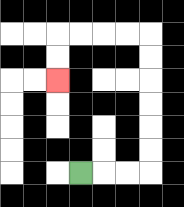{'start': '[3, 7]', 'end': '[2, 3]', 'path_directions': 'R,R,R,U,U,U,U,U,U,L,L,L,L,D,D', 'path_coordinates': '[[3, 7], [4, 7], [5, 7], [6, 7], [6, 6], [6, 5], [6, 4], [6, 3], [6, 2], [6, 1], [5, 1], [4, 1], [3, 1], [2, 1], [2, 2], [2, 3]]'}